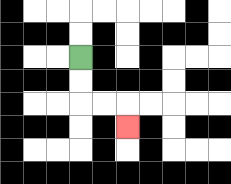{'start': '[3, 2]', 'end': '[5, 5]', 'path_directions': 'D,D,R,R,D', 'path_coordinates': '[[3, 2], [3, 3], [3, 4], [4, 4], [5, 4], [5, 5]]'}